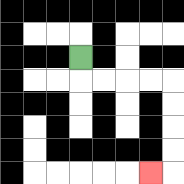{'start': '[3, 2]', 'end': '[6, 7]', 'path_directions': 'D,R,R,R,R,D,D,D,D,L', 'path_coordinates': '[[3, 2], [3, 3], [4, 3], [5, 3], [6, 3], [7, 3], [7, 4], [7, 5], [7, 6], [7, 7], [6, 7]]'}